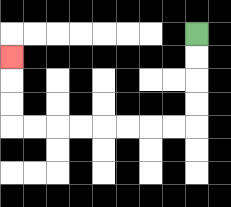{'start': '[8, 1]', 'end': '[0, 2]', 'path_directions': 'D,D,D,D,L,L,L,L,L,L,L,L,U,U,U', 'path_coordinates': '[[8, 1], [8, 2], [8, 3], [8, 4], [8, 5], [7, 5], [6, 5], [5, 5], [4, 5], [3, 5], [2, 5], [1, 5], [0, 5], [0, 4], [0, 3], [0, 2]]'}